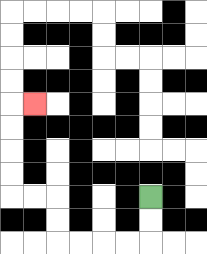{'start': '[6, 8]', 'end': '[1, 4]', 'path_directions': 'D,D,L,L,L,L,U,U,L,L,U,U,U,U,R', 'path_coordinates': '[[6, 8], [6, 9], [6, 10], [5, 10], [4, 10], [3, 10], [2, 10], [2, 9], [2, 8], [1, 8], [0, 8], [0, 7], [0, 6], [0, 5], [0, 4], [1, 4]]'}